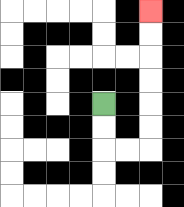{'start': '[4, 4]', 'end': '[6, 0]', 'path_directions': 'D,D,R,R,U,U,U,U,U,U', 'path_coordinates': '[[4, 4], [4, 5], [4, 6], [5, 6], [6, 6], [6, 5], [6, 4], [6, 3], [6, 2], [6, 1], [6, 0]]'}